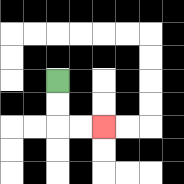{'start': '[2, 3]', 'end': '[4, 5]', 'path_directions': 'D,D,R,R', 'path_coordinates': '[[2, 3], [2, 4], [2, 5], [3, 5], [4, 5]]'}